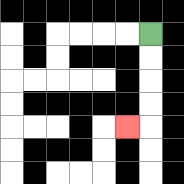{'start': '[6, 1]', 'end': '[5, 5]', 'path_directions': 'D,D,D,D,L', 'path_coordinates': '[[6, 1], [6, 2], [6, 3], [6, 4], [6, 5], [5, 5]]'}